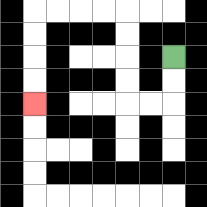{'start': '[7, 2]', 'end': '[1, 4]', 'path_directions': 'D,D,L,L,U,U,U,U,L,L,L,L,D,D,D,D', 'path_coordinates': '[[7, 2], [7, 3], [7, 4], [6, 4], [5, 4], [5, 3], [5, 2], [5, 1], [5, 0], [4, 0], [3, 0], [2, 0], [1, 0], [1, 1], [1, 2], [1, 3], [1, 4]]'}